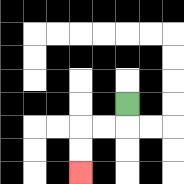{'start': '[5, 4]', 'end': '[3, 7]', 'path_directions': 'D,L,L,D,D', 'path_coordinates': '[[5, 4], [5, 5], [4, 5], [3, 5], [3, 6], [3, 7]]'}